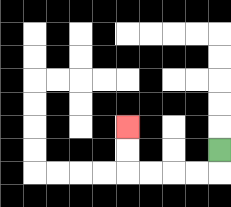{'start': '[9, 6]', 'end': '[5, 5]', 'path_directions': 'D,L,L,L,L,U,U', 'path_coordinates': '[[9, 6], [9, 7], [8, 7], [7, 7], [6, 7], [5, 7], [5, 6], [5, 5]]'}